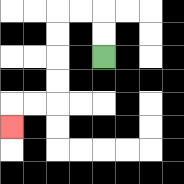{'start': '[4, 2]', 'end': '[0, 5]', 'path_directions': 'U,U,L,L,D,D,D,D,L,L,D', 'path_coordinates': '[[4, 2], [4, 1], [4, 0], [3, 0], [2, 0], [2, 1], [2, 2], [2, 3], [2, 4], [1, 4], [0, 4], [0, 5]]'}